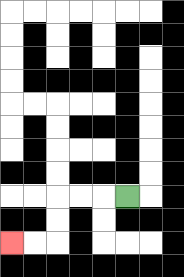{'start': '[5, 8]', 'end': '[0, 10]', 'path_directions': 'L,L,L,D,D,L,L', 'path_coordinates': '[[5, 8], [4, 8], [3, 8], [2, 8], [2, 9], [2, 10], [1, 10], [0, 10]]'}